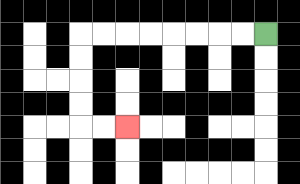{'start': '[11, 1]', 'end': '[5, 5]', 'path_directions': 'L,L,L,L,L,L,L,L,D,D,D,D,R,R', 'path_coordinates': '[[11, 1], [10, 1], [9, 1], [8, 1], [7, 1], [6, 1], [5, 1], [4, 1], [3, 1], [3, 2], [3, 3], [3, 4], [3, 5], [4, 5], [5, 5]]'}